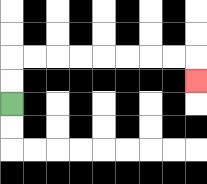{'start': '[0, 4]', 'end': '[8, 3]', 'path_directions': 'U,U,R,R,R,R,R,R,R,R,D', 'path_coordinates': '[[0, 4], [0, 3], [0, 2], [1, 2], [2, 2], [3, 2], [4, 2], [5, 2], [6, 2], [7, 2], [8, 2], [8, 3]]'}